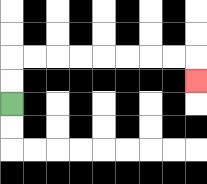{'start': '[0, 4]', 'end': '[8, 3]', 'path_directions': 'U,U,R,R,R,R,R,R,R,R,D', 'path_coordinates': '[[0, 4], [0, 3], [0, 2], [1, 2], [2, 2], [3, 2], [4, 2], [5, 2], [6, 2], [7, 2], [8, 2], [8, 3]]'}